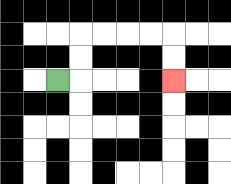{'start': '[2, 3]', 'end': '[7, 3]', 'path_directions': 'R,U,U,R,R,R,R,D,D', 'path_coordinates': '[[2, 3], [3, 3], [3, 2], [3, 1], [4, 1], [5, 1], [6, 1], [7, 1], [7, 2], [7, 3]]'}